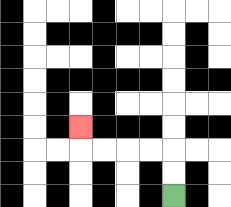{'start': '[7, 8]', 'end': '[3, 5]', 'path_directions': 'U,U,L,L,L,L,U', 'path_coordinates': '[[7, 8], [7, 7], [7, 6], [6, 6], [5, 6], [4, 6], [3, 6], [3, 5]]'}